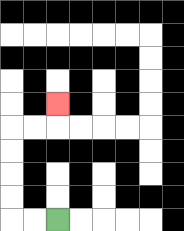{'start': '[2, 9]', 'end': '[2, 4]', 'path_directions': 'L,L,U,U,U,U,R,R,U', 'path_coordinates': '[[2, 9], [1, 9], [0, 9], [0, 8], [0, 7], [0, 6], [0, 5], [1, 5], [2, 5], [2, 4]]'}